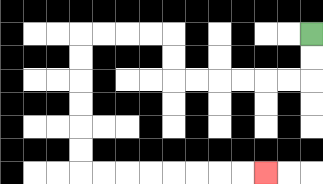{'start': '[13, 1]', 'end': '[11, 7]', 'path_directions': 'D,D,L,L,L,L,L,L,U,U,L,L,L,L,D,D,D,D,D,D,R,R,R,R,R,R,R,R', 'path_coordinates': '[[13, 1], [13, 2], [13, 3], [12, 3], [11, 3], [10, 3], [9, 3], [8, 3], [7, 3], [7, 2], [7, 1], [6, 1], [5, 1], [4, 1], [3, 1], [3, 2], [3, 3], [3, 4], [3, 5], [3, 6], [3, 7], [4, 7], [5, 7], [6, 7], [7, 7], [8, 7], [9, 7], [10, 7], [11, 7]]'}